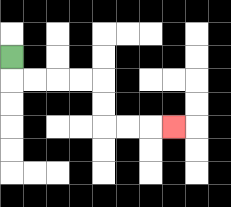{'start': '[0, 2]', 'end': '[7, 5]', 'path_directions': 'D,R,R,R,R,D,D,R,R,R', 'path_coordinates': '[[0, 2], [0, 3], [1, 3], [2, 3], [3, 3], [4, 3], [4, 4], [4, 5], [5, 5], [6, 5], [7, 5]]'}